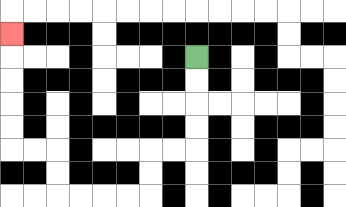{'start': '[8, 2]', 'end': '[0, 1]', 'path_directions': 'D,D,D,D,L,L,D,D,L,L,L,L,U,U,L,L,U,U,U,U,U', 'path_coordinates': '[[8, 2], [8, 3], [8, 4], [8, 5], [8, 6], [7, 6], [6, 6], [6, 7], [6, 8], [5, 8], [4, 8], [3, 8], [2, 8], [2, 7], [2, 6], [1, 6], [0, 6], [0, 5], [0, 4], [0, 3], [0, 2], [0, 1]]'}